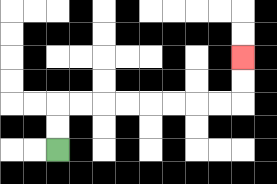{'start': '[2, 6]', 'end': '[10, 2]', 'path_directions': 'U,U,R,R,R,R,R,R,R,R,U,U', 'path_coordinates': '[[2, 6], [2, 5], [2, 4], [3, 4], [4, 4], [5, 4], [6, 4], [7, 4], [8, 4], [9, 4], [10, 4], [10, 3], [10, 2]]'}